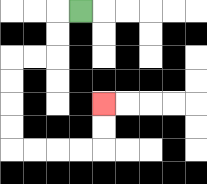{'start': '[3, 0]', 'end': '[4, 4]', 'path_directions': 'L,D,D,L,L,D,D,D,D,R,R,R,R,U,U', 'path_coordinates': '[[3, 0], [2, 0], [2, 1], [2, 2], [1, 2], [0, 2], [0, 3], [0, 4], [0, 5], [0, 6], [1, 6], [2, 6], [3, 6], [4, 6], [4, 5], [4, 4]]'}